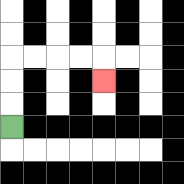{'start': '[0, 5]', 'end': '[4, 3]', 'path_directions': 'U,U,U,R,R,R,R,D', 'path_coordinates': '[[0, 5], [0, 4], [0, 3], [0, 2], [1, 2], [2, 2], [3, 2], [4, 2], [4, 3]]'}